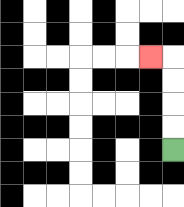{'start': '[7, 6]', 'end': '[6, 2]', 'path_directions': 'U,U,U,U,L', 'path_coordinates': '[[7, 6], [7, 5], [7, 4], [7, 3], [7, 2], [6, 2]]'}